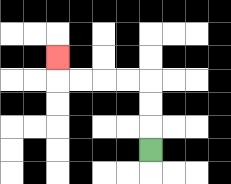{'start': '[6, 6]', 'end': '[2, 2]', 'path_directions': 'U,U,U,L,L,L,L,U', 'path_coordinates': '[[6, 6], [6, 5], [6, 4], [6, 3], [5, 3], [4, 3], [3, 3], [2, 3], [2, 2]]'}